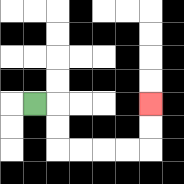{'start': '[1, 4]', 'end': '[6, 4]', 'path_directions': 'R,D,D,R,R,R,R,U,U', 'path_coordinates': '[[1, 4], [2, 4], [2, 5], [2, 6], [3, 6], [4, 6], [5, 6], [6, 6], [6, 5], [6, 4]]'}